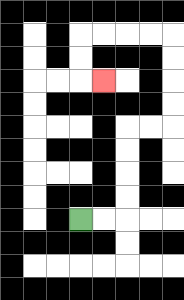{'start': '[3, 9]', 'end': '[4, 3]', 'path_directions': 'R,R,U,U,U,U,R,R,U,U,U,U,L,L,L,L,D,D,R', 'path_coordinates': '[[3, 9], [4, 9], [5, 9], [5, 8], [5, 7], [5, 6], [5, 5], [6, 5], [7, 5], [7, 4], [7, 3], [7, 2], [7, 1], [6, 1], [5, 1], [4, 1], [3, 1], [3, 2], [3, 3], [4, 3]]'}